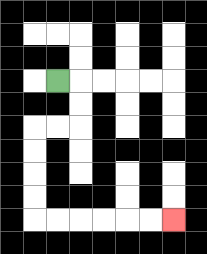{'start': '[2, 3]', 'end': '[7, 9]', 'path_directions': 'R,D,D,L,L,D,D,D,D,R,R,R,R,R,R', 'path_coordinates': '[[2, 3], [3, 3], [3, 4], [3, 5], [2, 5], [1, 5], [1, 6], [1, 7], [1, 8], [1, 9], [2, 9], [3, 9], [4, 9], [5, 9], [6, 9], [7, 9]]'}